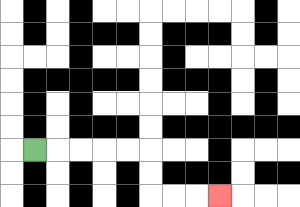{'start': '[1, 6]', 'end': '[9, 8]', 'path_directions': 'R,R,R,R,R,D,D,R,R,R', 'path_coordinates': '[[1, 6], [2, 6], [3, 6], [4, 6], [5, 6], [6, 6], [6, 7], [6, 8], [7, 8], [8, 8], [9, 8]]'}